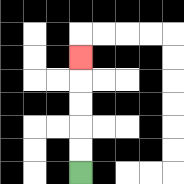{'start': '[3, 7]', 'end': '[3, 2]', 'path_directions': 'U,U,U,U,U', 'path_coordinates': '[[3, 7], [3, 6], [3, 5], [3, 4], [3, 3], [3, 2]]'}